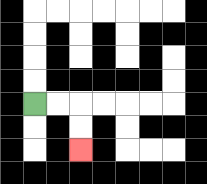{'start': '[1, 4]', 'end': '[3, 6]', 'path_directions': 'R,R,D,D', 'path_coordinates': '[[1, 4], [2, 4], [3, 4], [3, 5], [3, 6]]'}